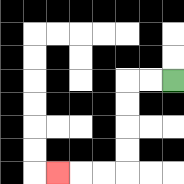{'start': '[7, 3]', 'end': '[2, 7]', 'path_directions': 'L,L,D,D,D,D,L,L,L', 'path_coordinates': '[[7, 3], [6, 3], [5, 3], [5, 4], [5, 5], [5, 6], [5, 7], [4, 7], [3, 7], [2, 7]]'}